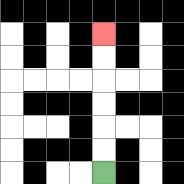{'start': '[4, 7]', 'end': '[4, 1]', 'path_directions': 'U,U,U,U,U,U', 'path_coordinates': '[[4, 7], [4, 6], [4, 5], [4, 4], [4, 3], [4, 2], [4, 1]]'}